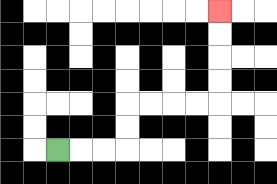{'start': '[2, 6]', 'end': '[9, 0]', 'path_directions': 'R,R,R,U,U,R,R,R,R,U,U,U,U', 'path_coordinates': '[[2, 6], [3, 6], [4, 6], [5, 6], [5, 5], [5, 4], [6, 4], [7, 4], [8, 4], [9, 4], [9, 3], [9, 2], [9, 1], [9, 0]]'}